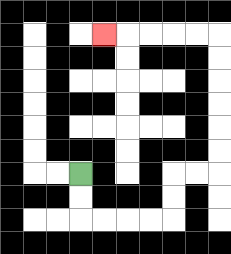{'start': '[3, 7]', 'end': '[4, 1]', 'path_directions': 'D,D,R,R,R,R,U,U,R,R,U,U,U,U,U,U,L,L,L,L,L', 'path_coordinates': '[[3, 7], [3, 8], [3, 9], [4, 9], [5, 9], [6, 9], [7, 9], [7, 8], [7, 7], [8, 7], [9, 7], [9, 6], [9, 5], [9, 4], [9, 3], [9, 2], [9, 1], [8, 1], [7, 1], [6, 1], [5, 1], [4, 1]]'}